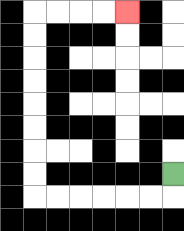{'start': '[7, 7]', 'end': '[5, 0]', 'path_directions': 'D,L,L,L,L,L,L,U,U,U,U,U,U,U,U,R,R,R,R', 'path_coordinates': '[[7, 7], [7, 8], [6, 8], [5, 8], [4, 8], [3, 8], [2, 8], [1, 8], [1, 7], [1, 6], [1, 5], [1, 4], [1, 3], [1, 2], [1, 1], [1, 0], [2, 0], [3, 0], [4, 0], [5, 0]]'}